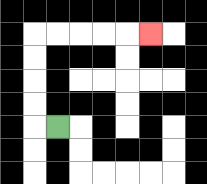{'start': '[2, 5]', 'end': '[6, 1]', 'path_directions': 'L,U,U,U,U,R,R,R,R,R', 'path_coordinates': '[[2, 5], [1, 5], [1, 4], [1, 3], [1, 2], [1, 1], [2, 1], [3, 1], [4, 1], [5, 1], [6, 1]]'}